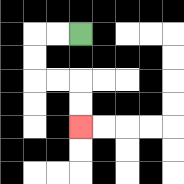{'start': '[3, 1]', 'end': '[3, 5]', 'path_directions': 'L,L,D,D,R,R,D,D', 'path_coordinates': '[[3, 1], [2, 1], [1, 1], [1, 2], [1, 3], [2, 3], [3, 3], [3, 4], [3, 5]]'}